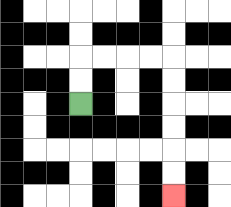{'start': '[3, 4]', 'end': '[7, 8]', 'path_directions': 'U,U,R,R,R,R,D,D,D,D,D,D', 'path_coordinates': '[[3, 4], [3, 3], [3, 2], [4, 2], [5, 2], [6, 2], [7, 2], [7, 3], [7, 4], [7, 5], [7, 6], [7, 7], [7, 8]]'}